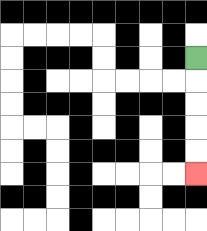{'start': '[8, 2]', 'end': '[8, 7]', 'path_directions': 'D,D,D,D,D', 'path_coordinates': '[[8, 2], [8, 3], [8, 4], [8, 5], [8, 6], [8, 7]]'}